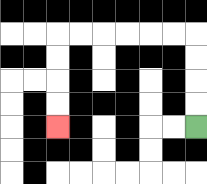{'start': '[8, 5]', 'end': '[2, 5]', 'path_directions': 'U,U,U,U,L,L,L,L,L,L,D,D,D,D', 'path_coordinates': '[[8, 5], [8, 4], [8, 3], [8, 2], [8, 1], [7, 1], [6, 1], [5, 1], [4, 1], [3, 1], [2, 1], [2, 2], [2, 3], [2, 4], [2, 5]]'}